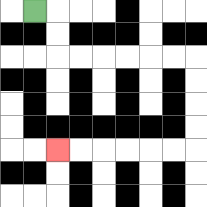{'start': '[1, 0]', 'end': '[2, 6]', 'path_directions': 'R,D,D,R,R,R,R,R,R,D,D,D,D,L,L,L,L,L,L', 'path_coordinates': '[[1, 0], [2, 0], [2, 1], [2, 2], [3, 2], [4, 2], [5, 2], [6, 2], [7, 2], [8, 2], [8, 3], [8, 4], [8, 5], [8, 6], [7, 6], [6, 6], [5, 6], [4, 6], [3, 6], [2, 6]]'}